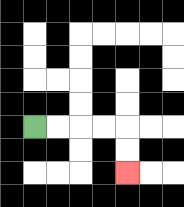{'start': '[1, 5]', 'end': '[5, 7]', 'path_directions': 'R,R,R,R,D,D', 'path_coordinates': '[[1, 5], [2, 5], [3, 5], [4, 5], [5, 5], [5, 6], [5, 7]]'}